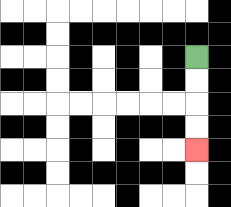{'start': '[8, 2]', 'end': '[8, 6]', 'path_directions': 'D,D,D,D', 'path_coordinates': '[[8, 2], [8, 3], [8, 4], [8, 5], [8, 6]]'}